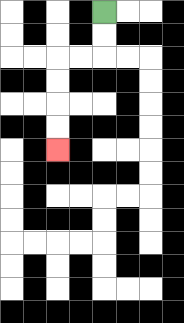{'start': '[4, 0]', 'end': '[2, 6]', 'path_directions': 'D,D,L,L,D,D,D,D', 'path_coordinates': '[[4, 0], [4, 1], [4, 2], [3, 2], [2, 2], [2, 3], [2, 4], [2, 5], [2, 6]]'}